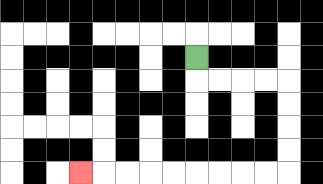{'start': '[8, 2]', 'end': '[3, 7]', 'path_directions': 'D,R,R,R,R,D,D,D,D,L,L,L,L,L,L,L,L,L', 'path_coordinates': '[[8, 2], [8, 3], [9, 3], [10, 3], [11, 3], [12, 3], [12, 4], [12, 5], [12, 6], [12, 7], [11, 7], [10, 7], [9, 7], [8, 7], [7, 7], [6, 7], [5, 7], [4, 7], [3, 7]]'}